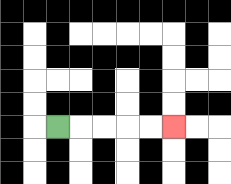{'start': '[2, 5]', 'end': '[7, 5]', 'path_directions': 'R,R,R,R,R', 'path_coordinates': '[[2, 5], [3, 5], [4, 5], [5, 5], [6, 5], [7, 5]]'}